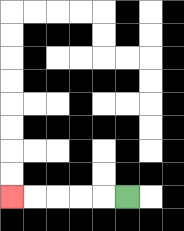{'start': '[5, 8]', 'end': '[0, 8]', 'path_directions': 'L,L,L,L,L', 'path_coordinates': '[[5, 8], [4, 8], [3, 8], [2, 8], [1, 8], [0, 8]]'}